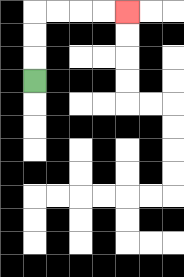{'start': '[1, 3]', 'end': '[5, 0]', 'path_directions': 'U,U,U,R,R,R,R', 'path_coordinates': '[[1, 3], [1, 2], [1, 1], [1, 0], [2, 0], [3, 0], [4, 0], [5, 0]]'}